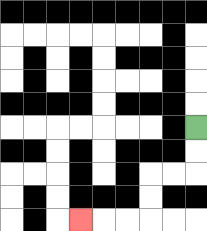{'start': '[8, 5]', 'end': '[3, 9]', 'path_directions': 'D,D,L,L,D,D,L,L,L', 'path_coordinates': '[[8, 5], [8, 6], [8, 7], [7, 7], [6, 7], [6, 8], [6, 9], [5, 9], [4, 9], [3, 9]]'}